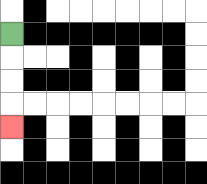{'start': '[0, 1]', 'end': '[0, 5]', 'path_directions': 'D,D,D,D', 'path_coordinates': '[[0, 1], [0, 2], [0, 3], [0, 4], [0, 5]]'}